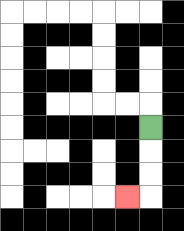{'start': '[6, 5]', 'end': '[5, 8]', 'path_directions': 'D,D,D,L', 'path_coordinates': '[[6, 5], [6, 6], [6, 7], [6, 8], [5, 8]]'}